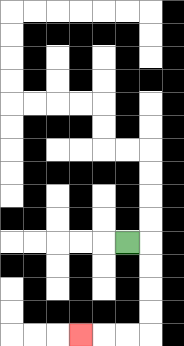{'start': '[5, 10]', 'end': '[3, 14]', 'path_directions': 'R,D,D,D,D,L,L,L', 'path_coordinates': '[[5, 10], [6, 10], [6, 11], [6, 12], [6, 13], [6, 14], [5, 14], [4, 14], [3, 14]]'}